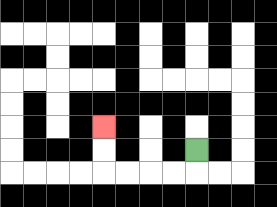{'start': '[8, 6]', 'end': '[4, 5]', 'path_directions': 'D,L,L,L,L,U,U', 'path_coordinates': '[[8, 6], [8, 7], [7, 7], [6, 7], [5, 7], [4, 7], [4, 6], [4, 5]]'}